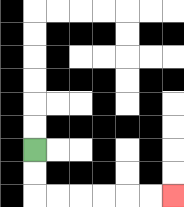{'start': '[1, 6]', 'end': '[7, 8]', 'path_directions': 'D,D,R,R,R,R,R,R', 'path_coordinates': '[[1, 6], [1, 7], [1, 8], [2, 8], [3, 8], [4, 8], [5, 8], [6, 8], [7, 8]]'}